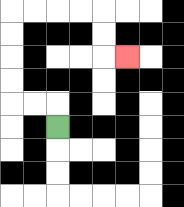{'start': '[2, 5]', 'end': '[5, 2]', 'path_directions': 'U,L,L,U,U,U,U,R,R,R,R,D,D,R', 'path_coordinates': '[[2, 5], [2, 4], [1, 4], [0, 4], [0, 3], [0, 2], [0, 1], [0, 0], [1, 0], [2, 0], [3, 0], [4, 0], [4, 1], [4, 2], [5, 2]]'}